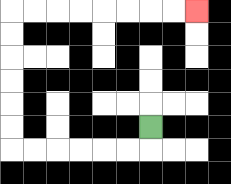{'start': '[6, 5]', 'end': '[8, 0]', 'path_directions': 'D,L,L,L,L,L,L,U,U,U,U,U,U,R,R,R,R,R,R,R,R', 'path_coordinates': '[[6, 5], [6, 6], [5, 6], [4, 6], [3, 6], [2, 6], [1, 6], [0, 6], [0, 5], [0, 4], [0, 3], [0, 2], [0, 1], [0, 0], [1, 0], [2, 0], [3, 0], [4, 0], [5, 0], [6, 0], [7, 0], [8, 0]]'}